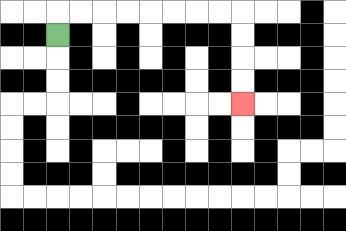{'start': '[2, 1]', 'end': '[10, 4]', 'path_directions': 'U,R,R,R,R,R,R,R,R,D,D,D,D', 'path_coordinates': '[[2, 1], [2, 0], [3, 0], [4, 0], [5, 0], [6, 0], [7, 0], [8, 0], [9, 0], [10, 0], [10, 1], [10, 2], [10, 3], [10, 4]]'}